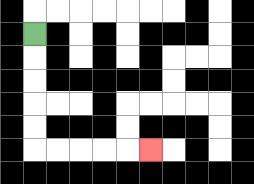{'start': '[1, 1]', 'end': '[6, 6]', 'path_directions': 'D,D,D,D,D,R,R,R,R,R', 'path_coordinates': '[[1, 1], [1, 2], [1, 3], [1, 4], [1, 5], [1, 6], [2, 6], [3, 6], [4, 6], [5, 6], [6, 6]]'}